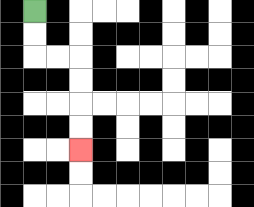{'start': '[1, 0]', 'end': '[3, 6]', 'path_directions': 'D,D,R,R,D,D,D,D', 'path_coordinates': '[[1, 0], [1, 1], [1, 2], [2, 2], [3, 2], [3, 3], [3, 4], [3, 5], [3, 6]]'}